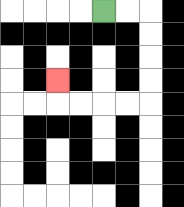{'start': '[4, 0]', 'end': '[2, 3]', 'path_directions': 'R,R,D,D,D,D,L,L,L,L,U', 'path_coordinates': '[[4, 0], [5, 0], [6, 0], [6, 1], [6, 2], [6, 3], [6, 4], [5, 4], [4, 4], [3, 4], [2, 4], [2, 3]]'}